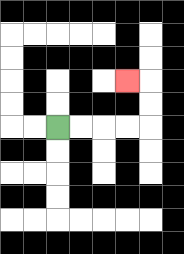{'start': '[2, 5]', 'end': '[5, 3]', 'path_directions': 'R,R,R,R,U,U,L', 'path_coordinates': '[[2, 5], [3, 5], [4, 5], [5, 5], [6, 5], [6, 4], [6, 3], [5, 3]]'}